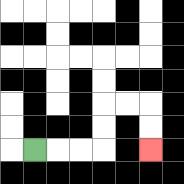{'start': '[1, 6]', 'end': '[6, 6]', 'path_directions': 'R,R,R,U,U,R,R,D,D', 'path_coordinates': '[[1, 6], [2, 6], [3, 6], [4, 6], [4, 5], [4, 4], [5, 4], [6, 4], [6, 5], [6, 6]]'}